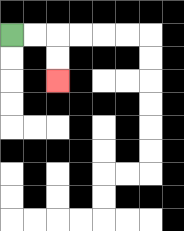{'start': '[0, 1]', 'end': '[2, 3]', 'path_directions': 'R,R,D,D', 'path_coordinates': '[[0, 1], [1, 1], [2, 1], [2, 2], [2, 3]]'}